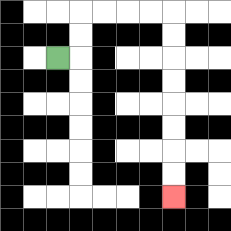{'start': '[2, 2]', 'end': '[7, 8]', 'path_directions': 'R,U,U,R,R,R,R,D,D,D,D,D,D,D,D', 'path_coordinates': '[[2, 2], [3, 2], [3, 1], [3, 0], [4, 0], [5, 0], [6, 0], [7, 0], [7, 1], [7, 2], [7, 3], [7, 4], [7, 5], [7, 6], [7, 7], [7, 8]]'}